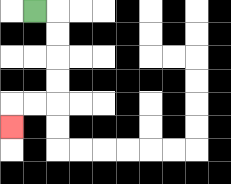{'start': '[1, 0]', 'end': '[0, 5]', 'path_directions': 'R,D,D,D,D,L,L,D', 'path_coordinates': '[[1, 0], [2, 0], [2, 1], [2, 2], [2, 3], [2, 4], [1, 4], [0, 4], [0, 5]]'}